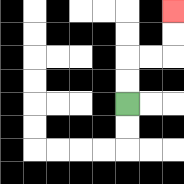{'start': '[5, 4]', 'end': '[7, 0]', 'path_directions': 'U,U,R,R,U,U', 'path_coordinates': '[[5, 4], [5, 3], [5, 2], [6, 2], [7, 2], [7, 1], [7, 0]]'}